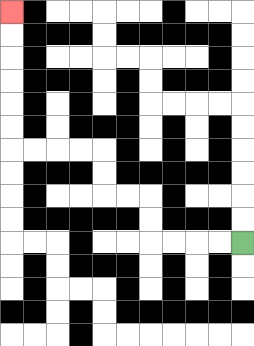{'start': '[10, 10]', 'end': '[0, 0]', 'path_directions': 'L,L,L,L,U,U,L,L,U,U,L,L,L,L,U,U,U,U,U,U', 'path_coordinates': '[[10, 10], [9, 10], [8, 10], [7, 10], [6, 10], [6, 9], [6, 8], [5, 8], [4, 8], [4, 7], [4, 6], [3, 6], [2, 6], [1, 6], [0, 6], [0, 5], [0, 4], [0, 3], [0, 2], [0, 1], [0, 0]]'}